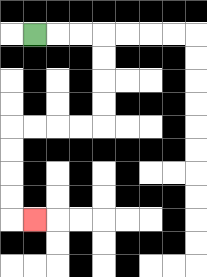{'start': '[1, 1]', 'end': '[1, 9]', 'path_directions': 'R,R,R,D,D,D,D,L,L,L,L,D,D,D,D,R', 'path_coordinates': '[[1, 1], [2, 1], [3, 1], [4, 1], [4, 2], [4, 3], [4, 4], [4, 5], [3, 5], [2, 5], [1, 5], [0, 5], [0, 6], [0, 7], [0, 8], [0, 9], [1, 9]]'}